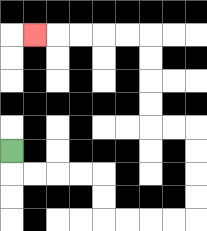{'start': '[0, 6]', 'end': '[1, 1]', 'path_directions': 'D,R,R,R,R,D,D,R,R,R,R,U,U,U,U,L,L,U,U,U,U,L,L,L,L,L', 'path_coordinates': '[[0, 6], [0, 7], [1, 7], [2, 7], [3, 7], [4, 7], [4, 8], [4, 9], [5, 9], [6, 9], [7, 9], [8, 9], [8, 8], [8, 7], [8, 6], [8, 5], [7, 5], [6, 5], [6, 4], [6, 3], [6, 2], [6, 1], [5, 1], [4, 1], [3, 1], [2, 1], [1, 1]]'}